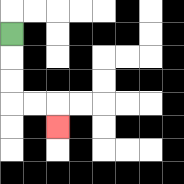{'start': '[0, 1]', 'end': '[2, 5]', 'path_directions': 'D,D,D,R,R,D', 'path_coordinates': '[[0, 1], [0, 2], [0, 3], [0, 4], [1, 4], [2, 4], [2, 5]]'}